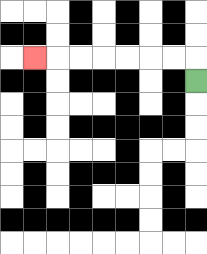{'start': '[8, 3]', 'end': '[1, 2]', 'path_directions': 'U,L,L,L,L,L,L,L', 'path_coordinates': '[[8, 3], [8, 2], [7, 2], [6, 2], [5, 2], [4, 2], [3, 2], [2, 2], [1, 2]]'}